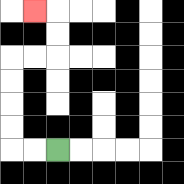{'start': '[2, 6]', 'end': '[1, 0]', 'path_directions': 'L,L,U,U,U,U,R,R,U,U,L', 'path_coordinates': '[[2, 6], [1, 6], [0, 6], [0, 5], [0, 4], [0, 3], [0, 2], [1, 2], [2, 2], [2, 1], [2, 0], [1, 0]]'}